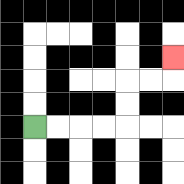{'start': '[1, 5]', 'end': '[7, 2]', 'path_directions': 'R,R,R,R,U,U,R,R,U', 'path_coordinates': '[[1, 5], [2, 5], [3, 5], [4, 5], [5, 5], [5, 4], [5, 3], [6, 3], [7, 3], [7, 2]]'}